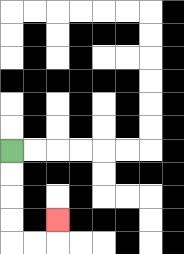{'start': '[0, 6]', 'end': '[2, 9]', 'path_directions': 'D,D,D,D,R,R,U', 'path_coordinates': '[[0, 6], [0, 7], [0, 8], [0, 9], [0, 10], [1, 10], [2, 10], [2, 9]]'}